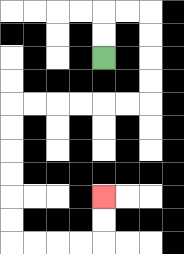{'start': '[4, 2]', 'end': '[4, 8]', 'path_directions': 'U,U,R,R,D,D,D,D,L,L,L,L,L,L,D,D,D,D,D,D,R,R,R,R,U,U', 'path_coordinates': '[[4, 2], [4, 1], [4, 0], [5, 0], [6, 0], [6, 1], [6, 2], [6, 3], [6, 4], [5, 4], [4, 4], [3, 4], [2, 4], [1, 4], [0, 4], [0, 5], [0, 6], [0, 7], [0, 8], [0, 9], [0, 10], [1, 10], [2, 10], [3, 10], [4, 10], [4, 9], [4, 8]]'}